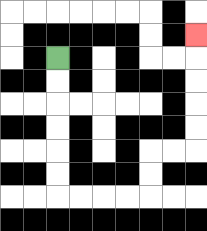{'start': '[2, 2]', 'end': '[8, 1]', 'path_directions': 'D,D,D,D,D,D,R,R,R,R,U,U,R,R,U,U,U,U,U', 'path_coordinates': '[[2, 2], [2, 3], [2, 4], [2, 5], [2, 6], [2, 7], [2, 8], [3, 8], [4, 8], [5, 8], [6, 8], [6, 7], [6, 6], [7, 6], [8, 6], [8, 5], [8, 4], [8, 3], [8, 2], [8, 1]]'}